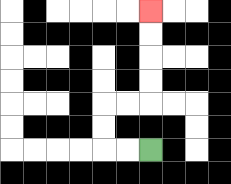{'start': '[6, 6]', 'end': '[6, 0]', 'path_directions': 'L,L,U,U,R,R,U,U,U,U', 'path_coordinates': '[[6, 6], [5, 6], [4, 6], [4, 5], [4, 4], [5, 4], [6, 4], [6, 3], [6, 2], [6, 1], [6, 0]]'}